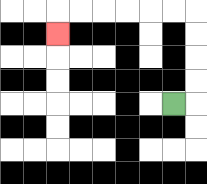{'start': '[7, 4]', 'end': '[2, 1]', 'path_directions': 'R,U,U,U,U,L,L,L,L,L,L,D', 'path_coordinates': '[[7, 4], [8, 4], [8, 3], [8, 2], [8, 1], [8, 0], [7, 0], [6, 0], [5, 0], [4, 0], [3, 0], [2, 0], [2, 1]]'}